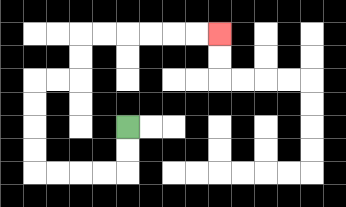{'start': '[5, 5]', 'end': '[9, 1]', 'path_directions': 'D,D,L,L,L,L,U,U,U,U,R,R,U,U,R,R,R,R,R,R', 'path_coordinates': '[[5, 5], [5, 6], [5, 7], [4, 7], [3, 7], [2, 7], [1, 7], [1, 6], [1, 5], [1, 4], [1, 3], [2, 3], [3, 3], [3, 2], [3, 1], [4, 1], [5, 1], [6, 1], [7, 1], [8, 1], [9, 1]]'}